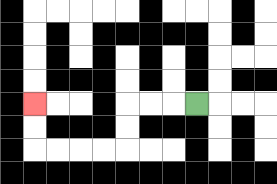{'start': '[8, 4]', 'end': '[1, 4]', 'path_directions': 'L,L,L,D,D,L,L,L,L,U,U', 'path_coordinates': '[[8, 4], [7, 4], [6, 4], [5, 4], [5, 5], [5, 6], [4, 6], [3, 6], [2, 6], [1, 6], [1, 5], [1, 4]]'}